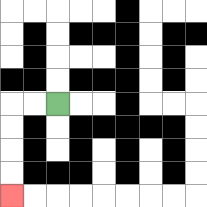{'start': '[2, 4]', 'end': '[0, 8]', 'path_directions': 'L,L,D,D,D,D', 'path_coordinates': '[[2, 4], [1, 4], [0, 4], [0, 5], [0, 6], [0, 7], [0, 8]]'}